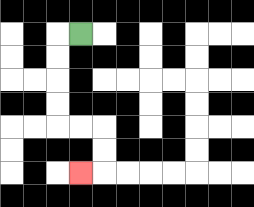{'start': '[3, 1]', 'end': '[3, 7]', 'path_directions': 'L,D,D,D,D,R,R,D,D,L', 'path_coordinates': '[[3, 1], [2, 1], [2, 2], [2, 3], [2, 4], [2, 5], [3, 5], [4, 5], [4, 6], [4, 7], [3, 7]]'}